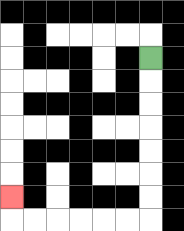{'start': '[6, 2]', 'end': '[0, 8]', 'path_directions': 'D,D,D,D,D,D,D,L,L,L,L,L,L,U', 'path_coordinates': '[[6, 2], [6, 3], [6, 4], [6, 5], [6, 6], [6, 7], [6, 8], [6, 9], [5, 9], [4, 9], [3, 9], [2, 9], [1, 9], [0, 9], [0, 8]]'}